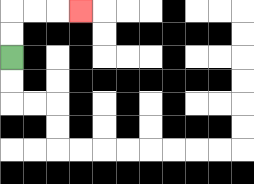{'start': '[0, 2]', 'end': '[3, 0]', 'path_directions': 'U,U,R,R,R', 'path_coordinates': '[[0, 2], [0, 1], [0, 0], [1, 0], [2, 0], [3, 0]]'}